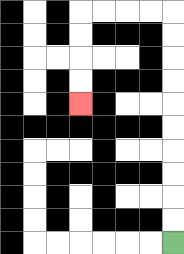{'start': '[7, 10]', 'end': '[3, 4]', 'path_directions': 'U,U,U,U,U,U,U,U,U,U,L,L,L,L,D,D,D,D', 'path_coordinates': '[[7, 10], [7, 9], [7, 8], [7, 7], [7, 6], [7, 5], [7, 4], [7, 3], [7, 2], [7, 1], [7, 0], [6, 0], [5, 0], [4, 0], [3, 0], [3, 1], [3, 2], [3, 3], [3, 4]]'}